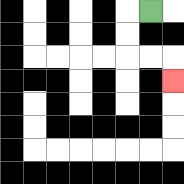{'start': '[6, 0]', 'end': '[7, 3]', 'path_directions': 'L,D,D,R,R,D', 'path_coordinates': '[[6, 0], [5, 0], [5, 1], [5, 2], [6, 2], [7, 2], [7, 3]]'}